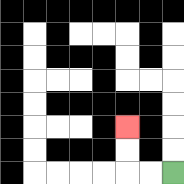{'start': '[7, 7]', 'end': '[5, 5]', 'path_directions': 'L,L,U,U', 'path_coordinates': '[[7, 7], [6, 7], [5, 7], [5, 6], [5, 5]]'}